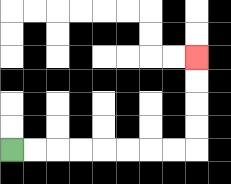{'start': '[0, 6]', 'end': '[8, 2]', 'path_directions': 'R,R,R,R,R,R,R,R,U,U,U,U', 'path_coordinates': '[[0, 6], [1, 6], [2, 6], [3, 6], [4, 6], [5, 6], [6, 6], [7, 6], [8, 6], [8, 5], [8, 4], [8, 3], [8, 2]]'}